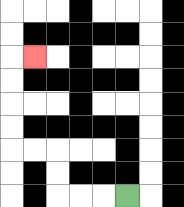{'start': '[5, 8]', 'end': '[1, 2]', 'path_directions': 'L,L,L,U,U,L,L,U,U,U,U,R', 'path_coordinates': '[[5, 8], [4, 8], [3, 8], [2, 8], [2, 7], [2, 6], [1, 6], [0, 6], [0, 5], [0, 4], [0, 3], [0, 2], [1, 2]]'}